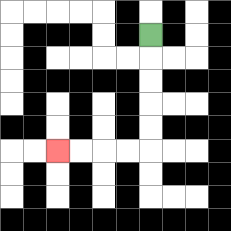{'start': '[6, 1]', 'end': '[2, 6]', 'path_directions': 'D,D,D,D,D,L,L,L,L', 'path_coordinates': '[[6, 1], [6, 2], [6, 3], [6, 4], [6, 5], [6, 6], [5, 6], [4, 6], [3, 6], [2, 6]]'}